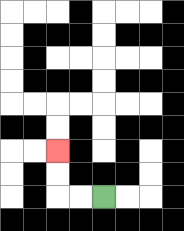{'start': '[4, 8]', 'end': '[2, 6]', 'path_directions': 'L,L,U,U', 'path_coordinates': '[[4, 8], [3, 8], [2, 8], [2, 7], [2, 6]]'}